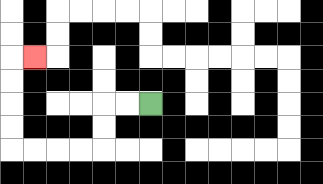{'start': '[6, 4]', 'end': '[1, 2]', 'path_directions': 'L,L,D,D,L,L,L,L,U,U,U,U,R', 'path_coordinates': '[[6, 4], [5, 4], [4, 4], [4, 5], [4, 6], [3, 6], [2, 6], [1, 6], [0, 6], [0, 5], [0, 4], [0, 3], [0, 2], [1, 2]]'}